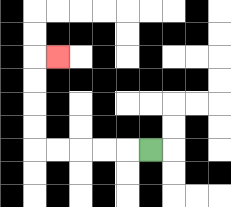{'start': '[6, 6]', 'end': '[2, 2]', 'path_directions': 'L,L,L,L,L,U,U,U,U,R', 'path_coordinates': '[[6, 6], [5, 6], [4, 6], [3, 6], [2, 6], [1, 6], [1, 5], [1, 4], [1, 3], [1, 2], [2, 2]]'}